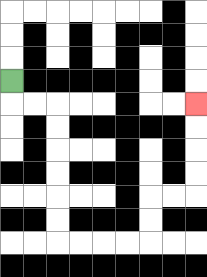{'start': '[0, 3]', 'end': '[8, 4]', 'path_directions': 'D,R,R,D,D,D,D,D,D,R,R,R,R,U,U,R,R,U,U,U,U', 'path_coordinates': '[[0, 3], [0, 4], [1, 4], [2, 4], [2, 5], [2, 6], [2, 7], [2, 8], [2, 9], [2, 10], [3, 10], [4, 10], [5, 10], [6, 10], [6, 9], [6, 8], [7, 8], [8, 8], [8, 7], [8, 6], [8, 5], [8, 4]]'}